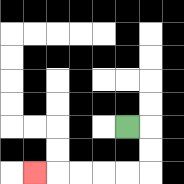{'start': '[5, 5]', 'end': '[1, 7]', 'path_directions': 'R,D,D,L,L,L,L,L', 'path_coordinates': '[[5, 5], [6, 5], [6, 6], [6, 7], [5, 7], [4, 7], [3, 7], [2, 7], [1, 7]]'}